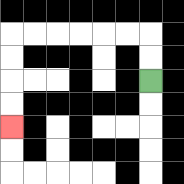{'start': '[6, 3]', 'end': '[0, 5]', 'path_directions': 'U,U,L,L,L,L,L,L,D,D,D,D', 'path_coordinates': '[[6, 3], [6, 2], [6, 1], [5, 1], [4, 1], [3, 1], [2, 1], [1, 1], [0, 1], [0, 2], [0, 3], [0, 4], [0, 5]]'}